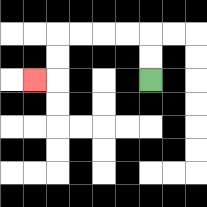{'start': '[6, 3]', 'end': '[1, 3]', 'path_directions': 'U,U,L,L,L,L,D,D,L', 'path_coordinates': '[[6, 3], [6, 2], [6, 1], [5, 1], [4, 1], [3, 1], [2, 1], [2, 2], [2, 3], [1, 3]]'}